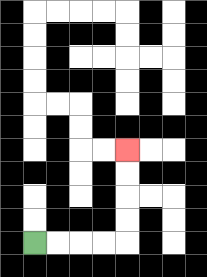{'start': '[1, 10]', 'end': '[5, 6]', 'path_directions': 'R,R,R,R,U,U,U,U', 'path_coordinates': '[[1, 10], [2, 10], [3, 10], [4, 10], [5, 10], [5, 9], [5, 8], [5, 7], [5, 6]]'}